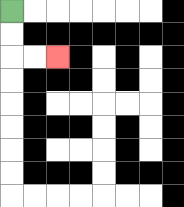{'start': '[0, 0]', 'end': '[2, 2]', 'path_directions': 'D,D,R,R', 'path_coordinates': '[[0, 0], [0, 1], [0, 2], [1, 2], [2, 2]]'}